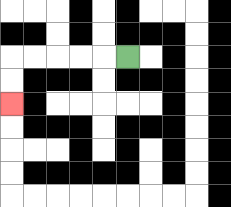{'start': '[5, 2]', 'end': '[0, 4]', 'path_directions': 'L,L,L,L,L,D,D', 'path_coordinates': '[[5, 2], [4, 2], [3, 2], [2, 2], [1, 2], [0, 2], [0, 3], [0, 4]]'}